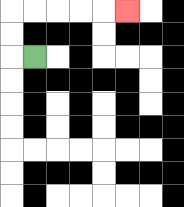{'start': '[1, 2]', 'end': '[5, 0]', 'path_directions': 'L,U,U,R,R,R,R,R', 'path_coordinates': '[[1, 2], [0, 2], [0, 1], [0, 0], [1, 0], [2, 0], [3, 0], [4, 0], [5, 0]]'}